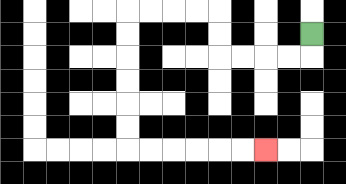{'start': '[13, 1]', 'end': '[11, 6]', 'path_directions': 'D,L,L,L,L,U,U,L,L,L,L,D,D,D,D,D,D,R,R,R,R,R,R', 'path_coordinates': '[[13, 1], [13, 2], [12, 2], [11, 2], [10, 2], [9, 2], [9, 1], [9, 0], [8, 0], [7, 0], [6, 0], [5, 0], [5, 1], [5, 2], [5, 3], [5, 4], [5, 5], [5, 6], [6, 6], [7, 6], [8, 6], [9, 6], [10, 6], [11, 6]]'}